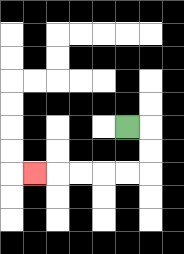{'start': '[5, 5]', 'end': '[1, 7]', 'path_directions': 'R,D,D,L,L,L,L,L', 'path_coordinates': '[[5, 5], [6, 5], [6, 6], [6, 7], [5, 7], [4, 7], [3, 7], [2, 7], [1, 7]]'}